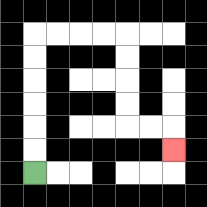{'start': '[1, 7]', 'end': '[7, 6]', 'path_directions': 'U,U,U,U,U,U,R,R,R,R,D,D,D,D,R,R,D', 'path_coordinates': '[[1, 7], [1, 6], [1, 5], [1, 4], [1, 3], [1, 2], [1, 1], [2, 1], [3, 1], [4, 1], [5, 1], [5, 2], [5, 3], [5, 4], [5, 5], [6, 5], [7, 5], [7, 6]]'}